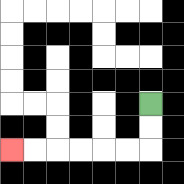{'start': '[6, 4]', 'end': '[0, 6]', 'path_directions': 'D,D,L,L,L,L,L,L', 'path_coordinates': '[[6, 4], [6, 5], [6, 6], [5, 6], [4, 6], [3, 6], [2, 6], [1, 6], [0, 6]]'}